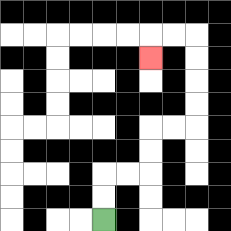{'start': '[4, 9]', 'end': '[6, 2]', 'path_directions': 'U,U,R,R,U,U,R,R,U,U,U,U,L,L,D', 'path_coordinates': '[[4, 9], [4, 8], [4, 7], [5, 7], [6, 7], [6, 6], [6, 5], [7, 5], [8, 5], [8, 4], [8, 3], [8, 2], [8, 1], [7, 1], [6, 1], [6, 2]]'}